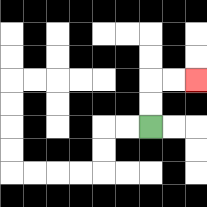{'start': '[6, 5]', 'end': '[8, 3]', 'path_directions': 'U,U,R,R', 'path_coordinates': '[[6, 5], [6, 4], [6, 3], [7, 3], [8, 3]]'}